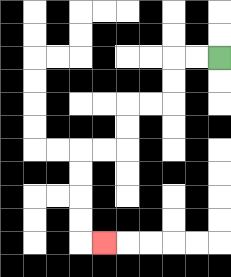{'start': '[9, 2]', 'end': '[4, 10]', 'path_directions': 'L,L,D,D,L,L,D,D,L,L,D,D,D,D,R', 'path_coordinates': '[[9, 2], [8, 2], [7, 2], [7, 3], [7, 4], [6, 4], [5, 4], [5, 5], [5, 6], [4, 6], [3, 6], [3, 7], [3, 8], [3, 9], [3, 10], [4, 10]]'}